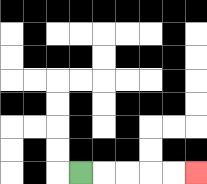{'start': '[3, 7]', 'end': '[8, 7]', 'path_directions': 'R,R,R,R,R', 'path_coordinates': '[[3, 7], [4, 7], [5, 7], [6, 7], [7, 7], [8, 7]]'}